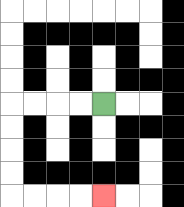{'start': '[4, 4]', 'end': '[4, 8]', 'path_directions': 'L,L,L,L,D,D,D,D,R,R,R,R', 'path_coordinates': '[[4, 4], [3, 4], [2, 4], [1, 4], [0, 4], [0, 5], [0, 6], [0, 7], [0, 8], [1, 8], [2, 8], [3, 8], [4, 8]]'}